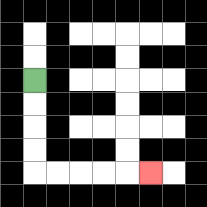{'start': '[1, 3]', 'end': '[6, 7]', 'path_directions': 'D,D,D,D,R,R,R,R,R', 'path_coordinates': '[[1, 3], [1, 4], [1, 5], [1, 6], [1, 7], [2, 7], [3, 7], [4, 7], [5, 7], [6, 7]]'}